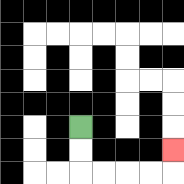{'start': '[3, 5]', 'end': '[7, 6]', 'path_directions': 'D,D,R,R,R,R,U', 'path_coordinates': '[[3, 5], [3, 6], [3, 7], [4, 7], [5, 7], [6, 7], [7, 7], [7, 6]]'}